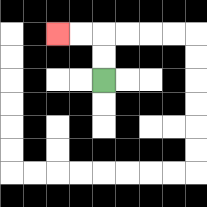{'start': '[4, 3]', 'end': '[2, 1]', 'path_directions': 'U,U,L,L', 'path_coordinates': '[[4, 3], [4, 2], [4, 1], [3, 1], [2, 1]]'}